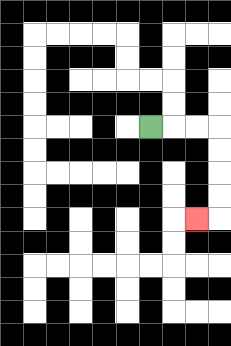{'start': '[6, 5]', 'end': '[8, 9]', 'path_directions': 'R,R,R,D,D,D,D,L', 'path_coordinates': '[[6, 5], [7, 5], [8, 5], [9, 5], [9, 6], [9, 7], [9, 8], [9, 9], [8, 9]]'}